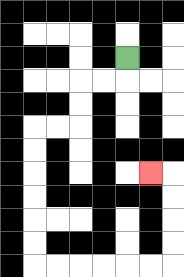{'start': '[5, 2]', 'end': '[6, 7]', 'path_directions': 'D,L,L,D,D,L,L,D,D,D,D,D,D,R,R,R,R,R,R,U,U,U,U,L', 'path_coordinates': '[[5, 2], [5, 3], [4, 3], [3, 3], [3, 4], [3, 5], [2, 5], [1, 5], [1, 6], [1, 7], [1, 8], [1, 9], [1, 10], [1, 11], [2, 11], [3, 11], [4, 11], [5, 11], [6, 11], [7, 11], [7, 10], [7, 9], [7, 8], [7, 7], [6, 7]]'}